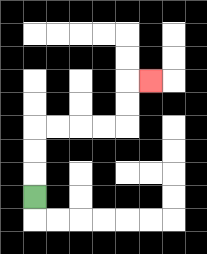{'start': '[1, 8]', 'end': '[6, 3]', 'path_directions': 'U,U,U,R,R,R,R,U,U,R', 'path_coordinates': '[[1, 8], [1, 7], [1, 6], [1, 5], [2, 5], [3, 5], [4, 5], [5, 5], [5, 4], [5, 3], [6, 3]]'}